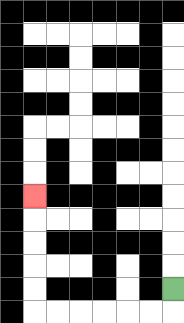{'start': '[7, 12]', 'end': '[1, 8]', 'path_directions': 'D,L,L,L,L,L,L,U,U,U,U,U', 'path_coordinates': '[[7, 12], [7, 13], [6, 13], [5, 13], [4, 13], [3, 13], [2, 13], [1, 13], [1, 12], [1, 11], [1, 10], [1, 9], [1, 8]]'}